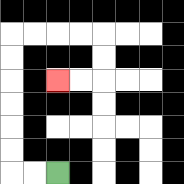{'start': '[2, 7]', 'end': '[2, 3]', 'path_directions': 'L,L,U,U,U,U,U,U,R,R,R,R,D,D,L,L', 'path_coordinates': '[[2, 7], [1, 7], [0, 7], [0, 6], [0, 5], [0, 4], [0, 3], [0, 2], [0, 1], [1, 1], [2, 1], [3, 1], [4, 1], [4, 2], [4, 3], [3, 3], [2, 3]]'}